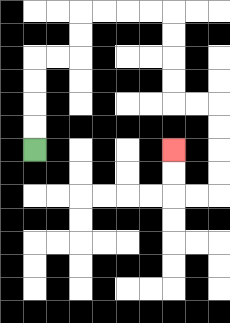{'start': '[1, 6]', 'end': '[7, 6]', 'path_directions': 'U,U,U,U,R,R,U,U,R,R,R,R,D,D,D,D,R,R,D,D,D,D,L,L,U,U', 'path_coordinates': '[[1, 6], [1, 5], [1, 4], [1, 3], [1, 2], [2, 2], [3, 2], [3, 1], [3, 0], [4, 0], [5, 0], [6, 0], [7, 0], [7, 1], [7, 2], [7, 3], [7, 4], [8, 4], [9, 4], [9, 5], [9, 6], [9, 7], [9, 8], [8, 8], [7, 8], [7, 7], [7, 6]]'}